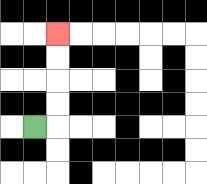{'start': '[1, 5]', 'end': '[2, 1]', 'path_directions': 'R,U,U,U,U', 'path_coordinates': '[[1, 5], [2, 5], [2, 4], [2, 3], [2, 2], [2, 1]]'}